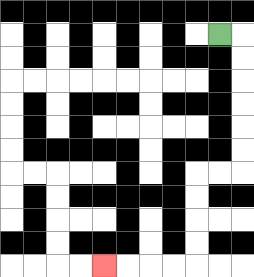{'start': '[9, 1]', 'end': '[4, 11]', 'path_directions': 'R,D,D,D,D,D,D,L,L,D,D,D,D,L,L,L,L', 'path_coordinates': '[[9, 1], [10, 1], [10, 2], [10, 3], [10, 4], [10, 5], [10, 6], [10, 7], [9, 7], [8, 7], [8, 8], [8, 9], [8, 10], [8, 11], [7, 11], [6, 11], [5, 11], [4, 11]]'}